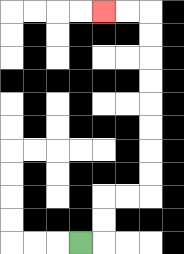{'start': '[3, 10]', 'end': '[4, 0]', 'path_directions': 'R,U,U,R,R,U,U,U,U,U,U,U,U,L,L', 'path_coordinates': '[[3, 10], [4, 10], [4, 9], [4, 8], [5, 8], [6, 8], [6, 7], [6, 6], [6, 5], [6, 4], [6, 3], [6, 2], [6, 1], [6, 0], [5, 0], [4, 0]]'}